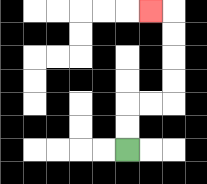{'start': '[5, 6]', 'end': '[6, 0]', 'path_directions': 'U,U,R,R,U,U,U,U,L', 'path_coordinates': '[[5, 6], [5, 5], [5, 4], [6, 4], [7, 4], [7, 3], [7, 2], [7, 1], [7, 0], [6, 0]]'}